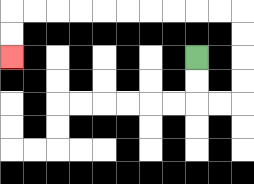{'start': '[8, 2]', 'end': '[0, 2]', 'path_directions': 'D,D,R,R,U,U,U,U,L,L,L,L,L,L,L,L,L,L,D,D', 'path_coordinates': '[[8, 2], [8, 3], [8, 4], [9, 4], [10, 4], [10, 3], [10, 2], [10, 1], [10, 0], [9, 0], [8, 0], [7, 0], [6, 0], [5, 0], [4, 0], [3, 0], [2, 0], [1, 0], [0, 0], [0, 1], [0, 2]]'}